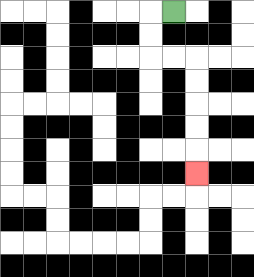{'start': '[7, 0]', 'end': '[8, 7]', 'path_directions': 'L,D,D,R,R,D,D,D,D,D', 'path_coordinates': '[[7, 0], [6, 0], [6, 1], [6, 2], [7, 2], [8, 2], [8, 3], [8, 4], [8, 5], [8, 6], [8, 7]]'}